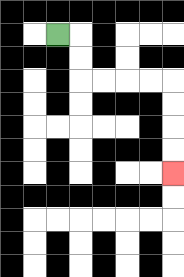{'start': '[2, 1]', 'end': '[7, 7]', 'path_directions': 'R,D,D,R,R,R,R,D,D,D,D', 'path_coordinates': '[[2, 1], [3, 1], [3, 2], [3, 3], [4, 3], [5, 3], [6, 3], [7, 3], [7, 4], [7, 5], [7, 6], [7, 7]]'}